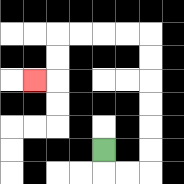{'start': '[4, 6]', 'end': '[1, 3]', 'path_directions': 'D,R,R,U,U,U,U,U,U,L,L,L,L,D,D,L', 'path_coordinates': '[[4, 6], [4, 7], [5, 7], [6, 7], [6, 6], [6, 5], [6, 4], [6, 3], [6, 2], [6, 1], [5, 1], [4, 1], [3, 1], [2, 1], [2, 2], [2, 3], [1, 3]]'}